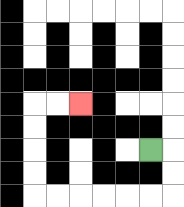{'start': '[6, 6]', 'end': '[3, 4]', 'path_directions': 'R,D,D,L,L,L,L,L,L,U,U,U,U,R,R', 'path_coordinates': '[[6, 6], [7, 6], [7, 7], [7, 8], [6, 8], [5, 8], [4, 8], [3, 8], [2, 8], [1, 8], [1, 7], [1, 6], [1, 5], [1, 4], [2, 4], [3, 4]]'}